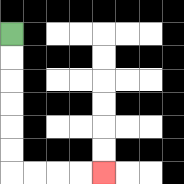{'start': '[0, 1]', 'end': '[4, 7]', 'path_directions': 'D,D,D,D,D,D,R,R,R,R', 'path_coordinates': '[[0, 1], [0, 2], [0, 3], [0, 4], [0, 5], [0, 6], [0, 7], [1, 7], [2, 7], [3, 7], [4, 7]]'}